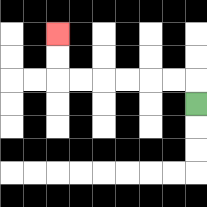{'start': '[8, 4]', 'end': '[2, 1]', 'path_directions': 'U,L,L,L,L,L,L,U,U', 'path_coordinates': '[[8, 4], [8, 3], [7, 3], [6, 3], [5, 3], [4, 3], [3, 3], [2, 3], [2, 2], [2, 1]]'}